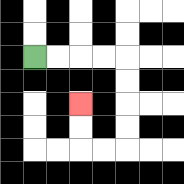{'start': '[1, 2]', 'end': '[3, 4]', 'path_directions': 'R,R,R,R,D,D,D,D,L,L,U,U', 'path_coordinates': '[[1, 2], [2, 2], [3, 2], [4, 2], [5, 2], [5, 3], [5, 4], [5, 5], [5, 6], [4, 6], [3, 6], [3, 5], [3, 4]]'}